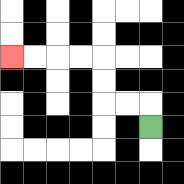{'start': '[6, 5]', 'end': '[0, 2]', 'path_directions': 'U,L,L,U,U,L,L,L,L', 'path_coordinates': '[[6, 5], [6, 4], [5, 4], [4, 4], [4, 3], [4, 2], [3, 2], [2, 2], [1, 2], [0, 2]]'}